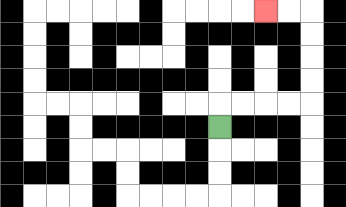{'start': '[9, 5]', 'end': '[11, 0]', 'path_directions': 'U,R,R,R,R,U,U,U,U,L,L', 'path_coordinates': '[[9, 5], [9, 4], [10, 4], [11, 4], [12, 4], [13, 4], [13, 3], [13, 2], [13, 1], [13, 0], [12, 0], [11, 0]]'}